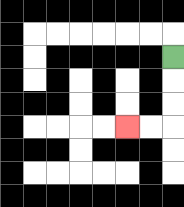{'start': '[7, 2]', 'end': '[5, 5]', 'path_directions': 'D,D,D,L,L', 'path_coordinates': '[[7, 2], [7, 3], [7, 4], [7, 5], [6, 5], [5, 5]]'}